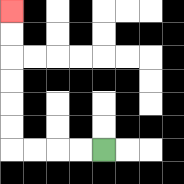{'start': '[4, 6]', 'end': '[0, 0]', 'path_directions': 'L,L,L,L,U,U,U,U,U,U', 'path_coordinates': '[[4, 6], [3, 6], [2, 6], [1, 6], [0, 6], [0, 5], [0, 4], [0, 3], [0, 2], [0, 1], [0, 0]]'}